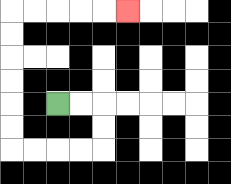{'start': '[2, 4]', 'end': '[5, 0]', 'path_directions': 'R,R,D,D,L,L,L,L,U,U,U,U,U,U,R,R,R,R,R', 'path_coordinates': '[[2, 4], [3, 4], [4, 4], [4, 5], [4, 6], [3, 6], [2, 6], [1, 6], [0, 6], [0, 5], [0, 4], [0, 3], [0, 2], [0, 1], [0, 0], [1, 0], [2, 0], [3, 0], [4, 0], [5, 0]]'}